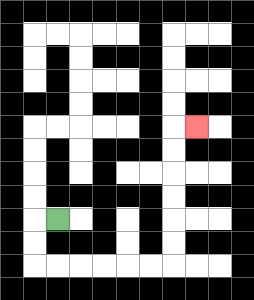{'start': '[2, 9]', 'end': '[8, 5]', 'path_directions': 'L,D,D,R,R,R,R,R,R,U,U,U,U,U,U,R', 'path_coordinates': '[[2, 9], [1, 9], [1, 10], [1, 11], [2, 11], [3, 11], [4, 11], [5, 11], [6, 11], [7, 11], [7, 10], [7, 9], [7, 8], [7, 7], [7, 6], [7, 5], [8, 5]]'}